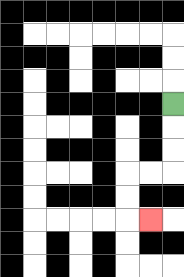{'start': '[7, 4]', 'end': '[6, 9]', 'path_directions': 'D,D,D,L,L,D,D,R', 'path_coordinates': '[[7, 4], [7, 5], [7, 6], [7, 7], [6, 7], [5, 7], [5, 8], [5, 9], [6, 9]]'}